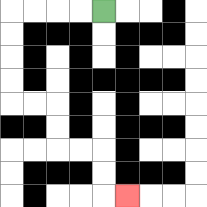{'start': '[4, 0]', 'end': '[5, 8]', 'path_directions': 'L,L,L,L,D,D,D,D,R,R,D,D,R,R,D,D,R', 'path_coordinates': '[[4, 0], [3, 0], [2, 0], [1, 0], [0, 0], [0, 1], [0, 2], [0, 3], [0, 4], [1, 4], [2, 4], [2, 5], [2, 6], [3, 6], [4, 6], [4, 7], [4, 8], [5, 8]]'}